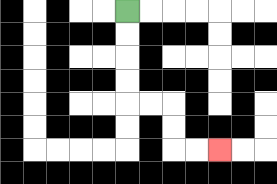{'start': '[5, 0]', 'end': '[9, 6]', 'path_directions': 'D,D,D,D,R,R,D,D,R,R', 'path_coordinates': '[[5, 0], [5, 1], [5, 2], [5, 3], [5, 4], [6, 4], [7, 4], [7, 5], [7, 6], [8, 6], [9, 6]]'}